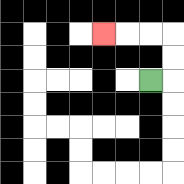{'start': '[6, 3]', 'end': '[4, 1]', 'path_directions': 'R,U,U,L,L,L', 'path_coordinates': '[[6, 3], [7, 3], [7, 2], [7, 1], [6, 1], [5, 1], [4, 1]]'}